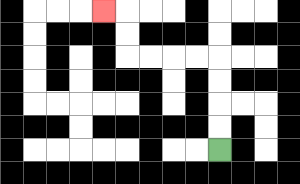{'start': '[9, 6]', 'end': '[4, 0]', 'path_directions': 'U,U,U,U,L,L,L,L,U,U,L', 'path_coordinates': '[[9, 6], [9, 5], [9, 4], [9, 3], [9, 2], [8, 2], [7, 2], [6, 2], [5, 2], [5, 1], [5, 0], [4, 0]]'}